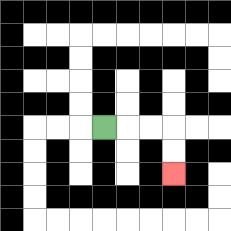{'start': '[4, 5]', 'end': '[7, 7]', 'path_directions': 'R,R,R,D,D', 'path_coordinates': '[[4, 5], [5, 5], [6, 5], [7, 5], [7, 6], [7, 7]]'}